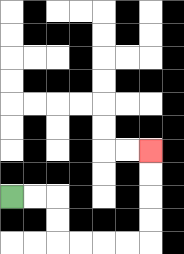{'start': '[0, 8]', 'end': '[6, 6]', 'path_directions': 'R,R,D,D,R,R,R,R,U,U,U,U', 'path_coordinates': '[[0, 8], [1, 8], [2, 8], [2, 9], [2, 10], [3, 10], [4, 10], [5, 10], [6, 10], [6, 9], [6, 8], [6, 7], [6, 6]]'}